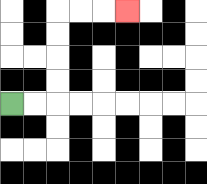{'start': '[0, 4]', 'end': '[5, 0]', 'path_directions': 'R,R,U,U,U,U,R,R,R', 'path_coordinates': '[[0, 4], [1, 4], [2, 4], [2, 3], [2, 2], [2, 1], [2, 0], [3, 0], [4, 0], [5, 0]]'}